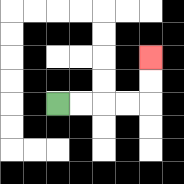{'start': '[2, 4]', 'end': '[6, 2]', 'path_directions': 'R,R,R,R,U,U', 'path_coordinates': '[[2, 4], [3, 4], [4, 4], [5, 4], [6, 4], [6, 3], [6, 2]]'}